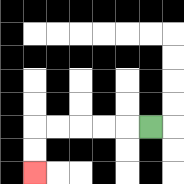{'start': '[6, 5]', 'end': '[1, 7]', 'path_directions': 'L,L,L,L,L,D,D', 'path_coordinates': '[[6, 5], [5, 5], [4, 5], [3, 5], [2, 5], [1, 5], [1, 6], [1, 7]]'}